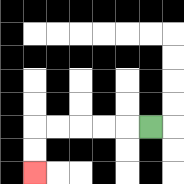{'start': '[6, 5]', 'end': '[1, 7]', 'path_directions': 'L,L,L,L,L,D,D', 'path_coordinates': '[[6, 5], [5, 5], [4, 5], [3, 5], [2, 5], [1, 5], [1, 6], [1, 7]]'}